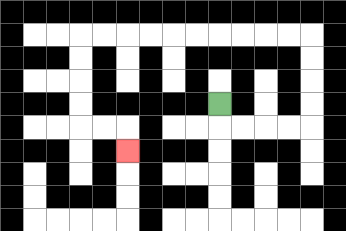{'start': '[9, 4]', 'end': '[5, 6]', 'path_directions': 'D,R,R,R,R,U,U,U,U,L,L,L,L,L,L,L,L,L,L,D,D,D,D,R,R,D', 'path_coordinates': '[[9, 4], [9, 5], [10, 5], [11, 5], [12, 5], [13, 5], [13, 4], [13, 3], [13, 2], [13, 1], [12, 1], [11, 1], [10, 1], [9, 1], [8, 1], [7, 1], [6, 1], [5, 1], [4, 1], [3, 1], [3, 2], [3, 3], [3, 4], [3, 5], [4, 5], [5, 5], [5, 6]]'}